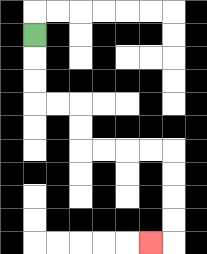{'start': '[1, 1]', 'end': '[6, 10]', 'path_directions': 'D,D,D,R,R,D,D,R,R,R,R,D,D,D,D,L', 'path_coordinates': '[[1, 1], [1, 2], [1, 3], [1, 4], [2, 4], [3, 4], [3, 5], [3, 6], [4, 6], [5, 6], [6, 6], [7, 6], [7, 7], [7, 8], [7, 9], [7, 10], [6, 10]]'}